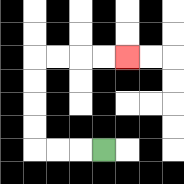{'start': '[4, 6]', 'end': '[5, 2]', 'path_directions': 'L,L,L,U,U,U,U,R,R,R,R', 'path_coordinates': '[[4, 6], [3, 6], [2, 6], [1, 6], [1, 5], [1, 4], [1, 3], [1, 2], [2, 2], [3, 2], [4, 2], [5, 2]]'}